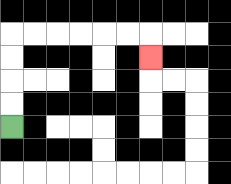{'start': '[0, 5]', 'end': '[6, 2]', 'path_directions': 'U,U,U,U,R,R,R,R,R,R,D', 'path_coordinates': '[[0, 5], [0, 4], [0, 3], [0, 2], [0, 1], [1, 1], [2, 1], [3, 1], [4, 1], [5, 1], [6, 1], [6, 2]]'}